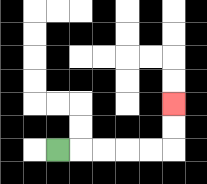{'start': '[2, 6]', 'end': '[7, 4]', 'path_directions': 'R,R,R,R,R,U,U', 'path_coordinates': '[[2, 6], [3, 6], [4, 6], [5, 6], [6, 6], [7, 6], [7, 5], [7, 4]]'}